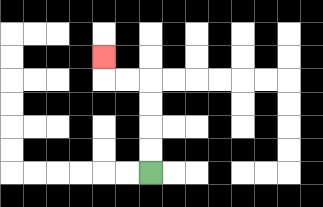{'start': '[6, 7]', 'end': '[4, 2]', 'path_directions': 'U,U,U,U,L,L,U', 'path_coordinates': '[[6, 7], [6, 6], [6, 5], [6, 4], [6, 3], [5, 3], [4, 3], [4, 2]]'}